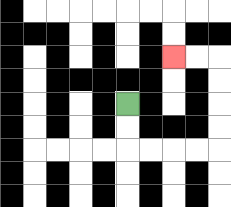{'start': '[5, 4]', 'end': '[7, 2]', 'path_directions': 'D,D,R,R,R,R,U,U,U,U,L,L', 'path_coordinates': '[[5, 4], [5, 5], [5, 6], [6, 6], [7, 6], [8, 6], [9, 6], [9, 5], [9, 4], [9, 3], [9, 2], [8, 2], [7, 2]]'}